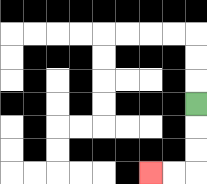{'start': '[8, 4]', 'end': '[6, 7]', 'path_directions': 'D,D,D,L,L', 'path_coordinates': '[[8, 4], [8, 5], [8, 6], [8, 7], [7, 7], [6, 7]]'}